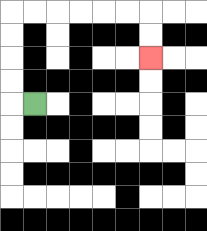{'start': '[1, 4]', 'end': '[6, 2]', 'path_directions': 'L,U,U,U,U,R,R,R,R,R,R,D,D', 'path_coordinates': '[[1, 4], [0, 4], [0, 3], [0, 2], [0, 1], [0, 0], [1, 0], [2, 0], [3, 0], [4, 0], [5, 0], [6, 0], [6, 1], [6, 2]]'}